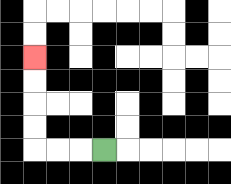{'start': '[4, 6]', 'end': '[1, 2]', 'path_directions': 'L,L,L,U,U,U,U', 'path_coordinates': '[[4, 6], [3, 6], [2, 6], [1, 6], [1, 5], [1, 4], [1, 3], [1, 2]]'}